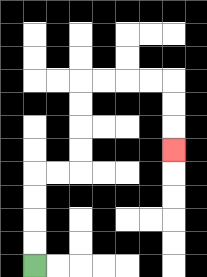{'start': '[1, 11]', 'end': '[7, 6]', 'path_directions': 'U,U,U,U,R,R,U,U,U,U,R,R,R,R,D,D,D', 'path_coordinates': '[[1, 11], [1, 10], [1, 9], [1, 8], [1, 7], [2, 7], [3, 7], [3, 6], [3, 5], [3, 4], [3, 3], [4, 3], [5, 3], [6, 3], [7, 3], [7, 4], [7, 5], [7, 6]]'}